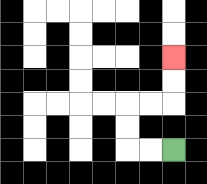{'start': '[7, 6]', 'end': '[7, 2]', 'path_directions': 'L,L,U,U,R,R,U,U', 'path_coordinates': '[[7, 6], [6, 6], [5, 6], [5, 5], [5, 4], [6, 4], [7, 4], [7, 3], [7, 2]]'}